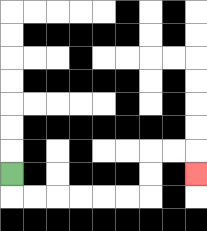{'start': '[0, 7]', 'end': '[8, 7]', 'path_directions': 'D,R,R,R,R,R,R,U,U,R,R,D', 'path_coordinates': '[[0, 7], [0, 8], [1, 8], [2, 8], [3, 8], [4, 8], [5, 8], [6, 8], [6, 7], [6, 6], [7, 6], [8, 6], [8, 7]]'}